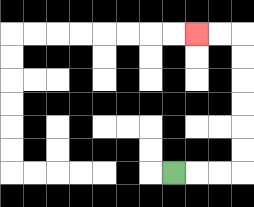{'start': '[7, 7]', 'end': '[8, 1]', 'path_directions': 'R,R,R,U,U,U,U,U,U,L,L', 'path_coordinates': '[[7, 7], [8, 7], [9, 7], [10, 7], [10, 6], [10, 5], [10, 4], [10, 3], [10, 2], [10, 1], [9, 1], [8, 1]]'}